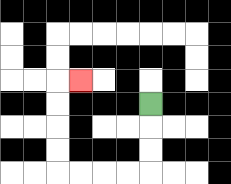{'start': '[6, 4]', 'end': '[3, 3]', 'path_directions': 'D,D,D,L,L,L,L,U,U,U,U,R', 'path_coordinates': '[[6, 4], [6, 5], [6, 6], [6, 7], [5, 7], [4, 7], [3, 7], [2, 7], [2, 6], [2, 5], [2, 4], [2, 3], [3, 3]]'}